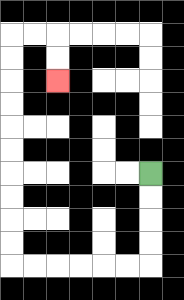{'start': '[6, 7]', 'end': '[2, 3]', 'path_directions': 'D,D,D,D,L,L,L,L,L,L,U,U,U,U,U,U,U,U,U,U,R,R,D,D', 'path_coordinates': '[[6, 7], [6, 8], [6, 9], [6, 10], [6, 11], [5, 11], [4, 11], [3, 11], [2, 11], [1, 11], [0, 11], [0, 10], [0, 9], [0, 8], [0, 7], [0, 6], [0, 5], [0, 4], [0, 3], [0, 2], [0, 1], [1, 1], [2, 1], [2, 2], [2, 3]]'}